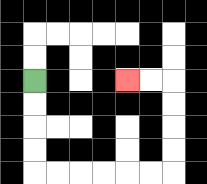{'start': '[1, 3]', 'end': '[5, 3]', 'path_directions': 'D,D,D,D,R,R,R,R,R,R,U,U,U,U,L,L', 'path_coordinates': '[[1, 3], [1, 4], [1, 5], [1, 6], [1, 7], [2, 7], [3, 7], [4, 7], [5, 7], [6, 7], [7, 7], [7, 6], [7, 5], [7, 4], [7, 3], [6, 3], [5, 3]]'}